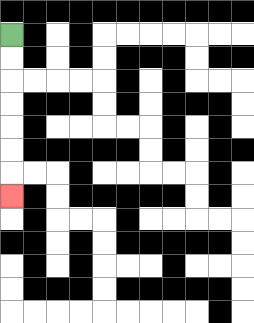{'start': '[0, 1]', 'end': '[0, 8]', 'path_directions': 'D,D,D,D,D,D,D', 'path_coordinates': '[[0, 1], [0, 2], [0, 3], [0, 4], [0, 5], [0, 6], [0, 7], [0, 8]]'}